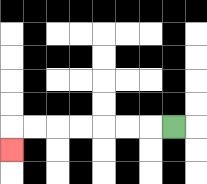{'start': '[7, 5]', 'end': '[0, 6]', 'path_directions': 'L,L,L,L,L,L,L,D', 'path_coordinates': '[[7, 5], [6, 5], [5, 5], [4, 5], [3, 5], [2, 5], [1, 5], [0, 5], [0, 6]]'}